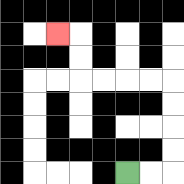{'start': '[5, 7]', 'end': '[2, 1]', 'path_directions': 'R,R,U,U,U,U,L,L,L,L,U,U,L', 'path_coordinates': '[[5, 7], [6, 7], [7, 7], [7, 6], [7, 5], [7, 4], [7, 3], [6, 3], [5, 3], [4, 3], [3, 3], [3, 2], [3, 1], [2, 1]]'}